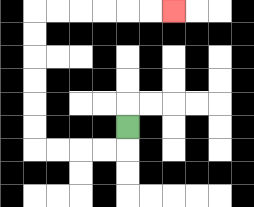{'start': '[5, 5]', 'end': '[7, 0]', 'path_directions': 'D,L,L,L,L,U,U,U,U,U,U,R,R,R,R,R,R', 'path_coordinates': '[[5, 5], [5, 6], [4, 6], [3, 6], [2, 6], [1, 6], [1, 5], [1, 4], [1, 3], [1, 2], [1, 1], [1, 0], [2, 0], [3, 0], [4, 0], [5, 0], [6, 0], [7, 0]]'}